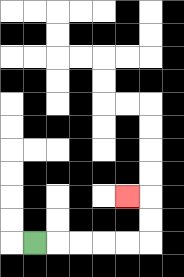{'start': '[1, 10]', 'end': '[5, 8]', 'path_directions': 'R,R,R,R,R,U,U,L', 'path_coordinates': '[[1, 10], [2, 10], [3, 10], [4, 10], [5, 10], [6, 10], [6, 9], [6, 8], [5, 8]]'}